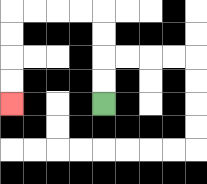{'start': '[4, 4]', 'end': '[0, 4]', 'path_directions': 'U,U,U,U,L,L,L,L,D,D,D,D', 'path_coordinates': '[[4, 4], [4, 3], [4, 2], [4, 1], [4, 0], [3, 0], [2, 0], [1, 0], [0, 0], [0, 1], [0, 2], [0, 3], [0, 4]]'}